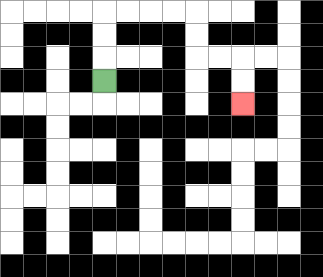{'start': '[4, 3]', 'end': '[10, 4]', 'path_directions': 'U,U,U,R,R,R,R,D,D,R,R,D,D', 'path_coordinates': '[[4, 3], [4, 2], [4, 1], [4, 0], [5, 0], [6, 0], [7, 0], [8, 0], [8, 1], [8, 2], [9, 2], [10, 2], [10, 3], [10, 4]]'}